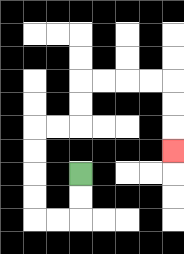{'start': '[3, 7]', 'end': '[7, 6]', 'path_directions': 'D,D,L,L,U,U,U,U,R,R,U,U,R,R,R,R,D,D,D', 'path_coordinates': '[[3, 7], [3, 8], [3, 9], [2, 9], [1, 9], [1, 8], [1, 7], [1, 6], [1, 5], [2, 5], [3, 5], [3, 4], [3, 3], [4, 3], [5, 3], [6, 3], [7, 3], [7, 4], [7, 5], [7, 6]]'}